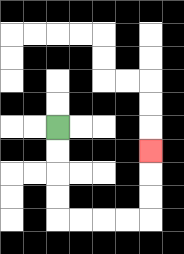{'start': '[2, 5]', 'end': '[6, 6]', 'path_directions': 'D,D,D,D,R,R,R,R,U,U,U', 'path_coordinates': '[[2, 5], [2, 6], [2, 7], [2, 8], [2, 9], [3, 9], [4, 9], [5, 9], [6, 9], [6, 8], [6, 7], [6, 6]]'}